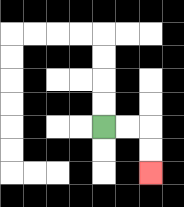{'start': '[4, 5]', 'end': '[6, 7]', 'path_directions': 'R,R,D,D', 'path_coordinates': '[[4, 5], [5, 5], [6, 5], [6, 6], [6, 7]]'}